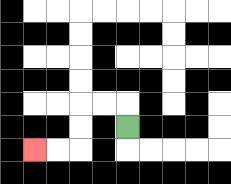{'start': '[5, 5]', 'end': '[1, 6]', 'path_directions': 'U,L,L,D,D,L,L', 'path_coordinates': '[[5, 5], [5, 4], [4, 4], [3, 4], [3, 5], [3, 6], [2, 6], [1, 6]]'}